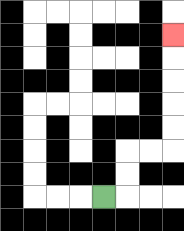{'start': '[4, 8]', 'end': '[7, 1]', 'path_directions': 'R,U,U,R,R,U,U,U,U,U', 'path_coordinates': '[[4, 8], [5, 8], [5, 7], [5, 6], [6, 6], [7, 6], [7, 5], [7, 4], [7, 3], [7, 2], [7, 1]]'}